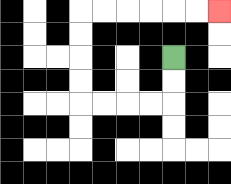{'start': '[7, 2]', 'end': '[9, 0]', 'path_directions': 'D,D,L,L,L,L,U,U,U,U,R,R,R,R,R,R', 'path_coordinates': '[[7, 2], [7, 3], [7, 4], [6, 4], [5, 4], [4, 4], [3, 4], [3, 3], [3, 2], [3, 1], [3, 0], [4, 0], [5, 0], [6, 0], [7, 0], [8, 0], [9, 0]]'}